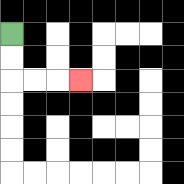{'start': '[0, 1]', 'end': '[3, 3]', 'path_directions': 'D,D,R,R,R', 'path_coordinates': '[[0, 1], [0, 2], [0, 3], [1, 3], [2, 3], [3, 3]]'}